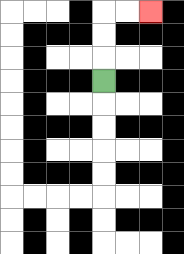{'start': '[4, 3]', 'end': '[6, 0]', 'path_directions': 'U,U,U,R,R', 'path_coordinates': '[[4, 3], [4, 2], [4, 1], [4, 0], [5, 0], [6, 0]]'}